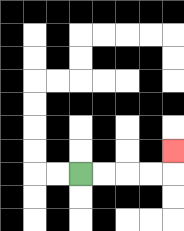{'start': '[3, 7]', 'end': '[7, 6]', 'path_directions': 'R,R,R,R,U', 'path_coordinates': '[[3, 7], [4, 7], [5, 7], [6, 7], [7, 7], [7, 6]]'}